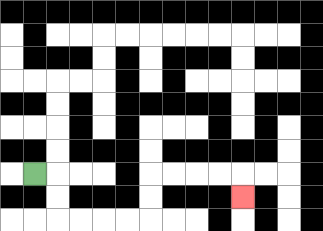{'start': '[1, 7]', 'end': '[10, 8]', 'path_directions': 'R,D,D,R,R,R,R,U,U,R,R,R,R,D', 'path_coordinates': '[[1, 7], [2, 7], [2, 8], [2, 9], [3, 9], [4, 9], [5, 9], [6, 9], [6, 8], [6, 7], [7, 7], [8, 7], [9, 7], [10, 7], [10, 8]]'}